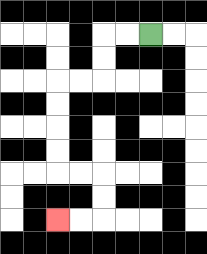{'start': '[6, 1]', 'end': '[2, 9]', 'path_directions': 'L,L,D,D,L,L,D,D,D,D,R,R,D,D,L,L', 'path_coordinates': '[[6, 1], [5, 1], [4, 1], [4, 2], [4, 3], [3, 3], [2, 3], [2, 4], [2, 5], [2, 6], [2, 7], [3, 7], [4, 7], [4, 8], [4, 9], [3, 9], [2, 9]]'}